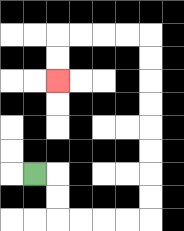{'start': '[1, 7]', 'end': '[2, 3]', 'path_directions': 'R,D,D,R,R,R,R,U,U,U,U,U,U,U,U,L,L,L,L,D,D', 'path_coordinates': '[[1, 7], [2, 7], [2, 8], [2, 9], [3, 9], [4, 9], [5, 9], [6, 9], [6, 8], [6, 7], [6, 6], [6, 5], [6, 4], [6, 3], [6, 2], [6, 1], [5, 1], [4, 1], [3, 1], [2, 1], [2, 2], [2, 3]]'}